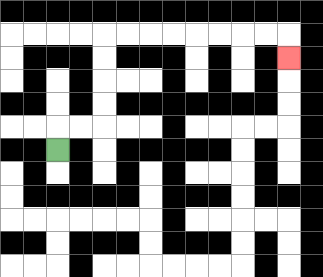{'start': '[2, 6]', 'end': '[12, 2]', 'path_directions': 'U,R,R,U,U,U,U,R,R,R,R,R,R,R,R,D', 'path_coordinates': '[[2, 6], [2, 5], [3, 5], [4, 5], [4, 4], [4, 3], [4, 2], [4, 1], [5, 1], [6, 1], [7, 1], [8, 1], [9, 1], [10, 1], [11, 1], [12, 1], [12, 2]]'}